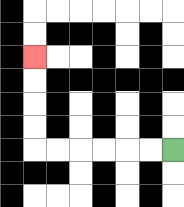{'start': '[7, 6]', 'end': '[1, 2]', 'path_directions': 'L,L,L,L,L,L,U,U,U,U', 'path_coordinates': '[[7, 6], [6, 6], [5, 6], [4, 6], [3, 6], [2, 6], [1, 6], [1, 5], [1, 4], [1, 3], [1, 2]]'}